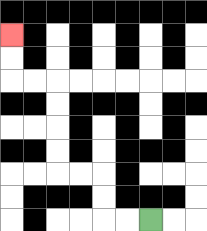{'start': '[6, 9]', 'end': '[0, 1]', 'path_directions': 'L,L,U,U,L,L,U,U,U,U,L,L,U,U', 'path_coordinates': '[[6, 9], [5, 9], [4, 9], [4, 8], [4, 7], [3, 7], [2, 7], [2, 6], [2, 5], [2, 4], [2, 3], [1, 3], [0, 3], [0, 2], [0, 1]]'}